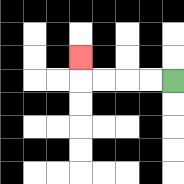{'start': '[7, 3]', 'end': '[3, 2]', 'path_directions': 'L,L,L,L,U', 'path_coordinates': '[[7, 3], [6, 3], [5, 3], [4, 3], [3, 3], [3, 2]]'}